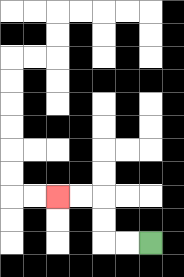{'start': '[6, 10]', 'end': '[2, 8]', 'path_directions': 'L,L,U,U,L,L', 'path_coordinates': '[[6, 10], [5, 10], [4, 10], [4, 9], [4, 8], [3, 8], [2, 8]]'}